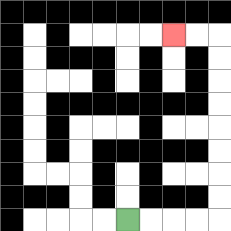{'start': '[5, 9]', 'end': '[7, 1]', 'path_directions': 'R,R,R,R,U,U,U,U,U,U,U,U,L,L', 'path_coordinates': '[[5, 9], [6, 9], [7, 9], [8, 9], [9, 9], [9, 8], [9, 7], [9, 6], [9, 5], [9, 4], [9, 3], [9, 2], [9, 1], [8, 1], [7, 1]]'}